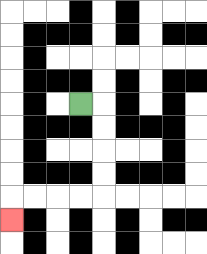{'start': '[3, 4]', 'end': '[0, 9]', 'path_directions': 'R,D,D,D,D,L,L,L,L,D', 'path_coordinates': '[[3, 4], [4, 4], [4, 5], [4, 6], [4, 7], [4, 8], [3, 8], [2, 8], [1, 8], [0, 8], [0, 9]]'}